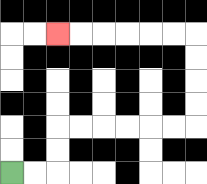{'start': '[0, 7]', 'end': '[2, 1]', 'path_directions': 'R,R,U,U,R,R,R,R,R,R,U,U,U,U,L,L,L,L,L,L', 'path_coordinates': '[[0, 7], [1, 7], [2, 7], [2, 6], [2, 5], [3, 5], [4, 5], [5, 5], [6, 5], [7, 5], [8, 5], [8, 4], [8, 3], [8, 2], [8, 1], [7, 1], [6, 1], [5, 1], [4, 1], [3, 1], [2, 1]]'}